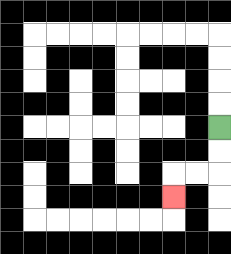{'start': '[9, 5]', 'end': '[7, 8]', 'path_directions': 'D,D,L,L,D', 'path_coordinates': '[[9, 5], [9, 6], [9, 7], [8, 7], [7, 7], [7, 8]]'}